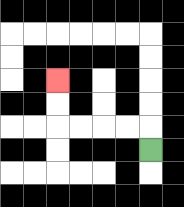{'start': '[6, 6]', 'end': '[2, 3]', 'path_directions': 'U,L,L,L,L,U,U', 'path_coordinates': '[[6, 6], [6, 5], [5, 5], [4, 5], [3, 5], [2, 5], [2, 4], [2, 3]]'}